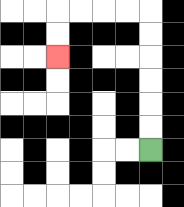{'start': '[6, 6]', 'end': '[2, 2]', 'path_directions': 'U,U,U,U,U,U,L,L,L,L,D,D', 'path_coordinates': '[[6, 6], [6, 5], [6, 4], [6, 3], [6, 2], [6, 1], [6, 0], [5, 0], [4, 0], [3, 0], [2, 0], [2, 1], [2, 2]]'}